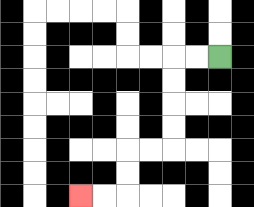{'start': '[9, 2]', 'end': '[3, 8]', 'path_directions': 'L,L,D,D,D,D,L,L,D,D,L,L', 'path_coordinates': '[[9, 2], [8, 2], [7, 2], [7, 3], [7, 4], [7, 5], [7, 6], [6, 6], [5, 6], [5, 7], [5, 8], [4, 8], [3, 8]]'}